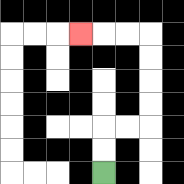{'start': '[4, 7]', 'end': '[3, 1]', 'path_directions': 'U,U,R,R,U,U,U,U,L,L,L', 'path_coordinates': '[[4, 7], [4, 6], [4, 5], [5, 5], [6, 5], [6, 4], [6, 3], [6, 2], [6, 1], [5, 1], [4, 1], [3, 1]]'}